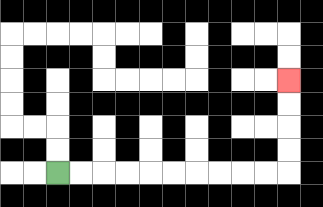{'start': '[2, 7]', 'end': '[12, 3]', 'path_directions': 'R,R,R,R,R,R,R,R,R,R,U,U,U,U', 'path_coordinates': '[[2, 7], [3, 7], [4, 7], [5, 7], [6, 7], [7, 7], [8, 7], [9, 7], [10, 7], [11, 7], [12, 7], [12, 6], [12, 5], [12, 4], [12, 3]]'}